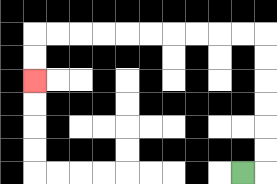{'start': '[10, 7]', 'end': '[1, 3]', 'path_directions': 'R,U,U,U,U,U,U,L,L,L,L,L,L,L,L,L,L,D,D', 'path_coordinates': '[[10, 7], [11, 7], [11, 6], [11, 5], [11, 4], [11, 3], [11, 2], [11, 1], [10, 1], [9, 1], [8, 1], [7, 1], [6, 1], [5, 1], [4, 1], [3, 1], [2, 1], [1, 1], [1, 2], [1, 3]]'}